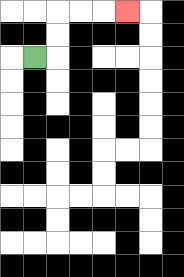{'start': '[1, 2]', 'end': '[5, 0]', 'path_directions': 'R,U,U,R,R,R', 'path_coordinates': '[[1, 2], [2, 2], [2, 1], [2, 0], [3, 0], [4, 0], [5, 0]]'}